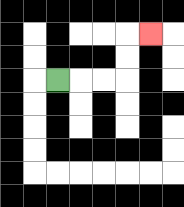{'start': '[2, 3]', 'end': '[6, 1]', 'path_directions': 'R,R,R,U,U,R', 'path_coordinates': '[[2, 3], [3, 3], [4, 3], [5, 3], [5, 2], [5, 1], [6, 1]]'}